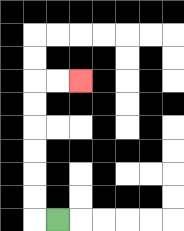{'start': '[2, 9]', 'end': '[3, 3]', 'path_directions': 'L,U,U,U,U,U,U,R,R', 'path_coordinates': '[[2, 9], [1, 9], [1, 8], [1, 7], [1, 6], [1, 5], [1, 4], [1, 3], [2, 3], [3, 3]]'}